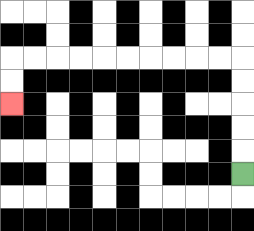{'start': '[10, 7]', 'end': '[0, 4]', 'path_directions': 'U,U,U,U,U,L,L,L,L,L,L,L,L,L,L,D,D', 'path_coordinates': '[[10, 7], [10, 6], [10, 5], [10, 4], [10, 3], [10, 2], [9, 2], [8, 2], [7, 2], [6, 2], [5, 2], [4, 2], [3, 2], [2, 2], [1, 2], [0, 2], [0, 3], [0, 4]]'}